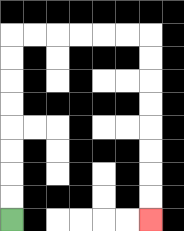{'start': '[0, 9]', 'end': '[6, 9]', 'path_directions': 'U,U,U,U,U,U,U,U,R,R,R,R,R,R,D,D,D,D,D,D,D,D', 'path_coordinates': '[[0, 9], [0, 8], [0, 7], [0, 6], [0, 5], [0, 4], [0, 3], [0, 2], [0, 1], [1, 1], [2, 1], [3, 1], [4, 1], [5, 1], [6, 1], [6, 2], [6, 3], [6, 4], [6, 5], [6, 6], [6, 7], [6, 8], [6, 9]]'}